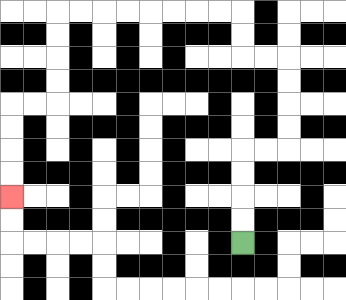{'start': '[10, 10]', 'end': '[0, 8]', 'path_directions': 'U,U,U,U,R,R,U,U,U,U,L,L,U,U,L,L,L,L,L,L,L,L,D,D,D,D,L,L,D,D,D,D', 'path_coordinates': '[[10, 10], [10, 9], [10, 8], [10, 7], [10, 6], [11, 6], [12, 6], [12, 5], [12, 4], [12, 3], [12, 2], [11, 2], [10, 2], [10, 1], [10, 0], [9, 0], [8, 0], [7, 0], [6, 0], [5, 0], [4, 0], [3, 0], [2, 0], [2, 1], [2, 2], [2, 3], [2, 4], [1, 4], [0, 4], [0, 5], [0, 6], [0, 7], [0, 8]]'}